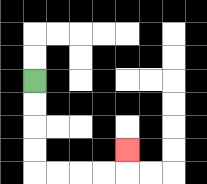{'start': '[1, 3]', 'end': '[5, 6]', 'path_directions': 'D,D,D,D,R,R,R,R,U', 'path_coordinates': '[[1, 3], [1, 4], [1, 5], [1, 6], [1, 7], [2, 7], [3, 7], [4, 7], [5, 7], [5, 6]]'}